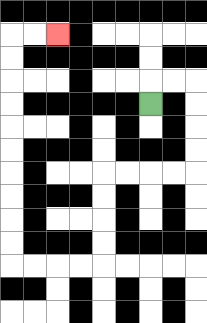{'start': '[6, 4]', 'end': '[2, 1]', 'path_directions': 'U,R,R,D,D,D,D,L,L,L,L,D,D,D,D,L,L,L,L,U,U,U,U,U,U,U,U,U,U,R,R', 'path_coordinates': '[[6, 4], [6, 3], [7, 3], [8, 3], [8, 4], [8, 5], [8, 6], [8, 7], [7, 7], [6, 7], [5, 7], [4, 7], [4, 8], [4, 9], [4, 10], [4, 11], [3, 11], [2, 11], [1, 11], [0, 11], [0, 10], [0, 9], [0, 8], [0, 7], [0, 6], [0, 5], [0, 4], [0, 3], [0, 2], [0, 1], [1, 1], [2, 1]]'}